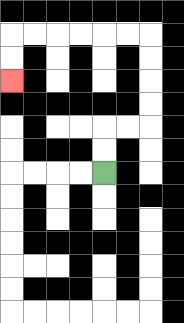{'start': '[4, 7]', 'end': '[0, 3]', 'path_directions': 'U,U,R,R,U,U,U,U,L,L,L,L,L,L,D,D', 'path_coordinates': '[[4, 7], [4, 6], [4, 5], [5, 5], [6, 5], [6, 4], [6, 3], [6, 2], [6, 1], [5, 1], [4, 1], [3, 1], [2, 1], [1, 1], [0, 1], [0, 2], [0, 3]]'}